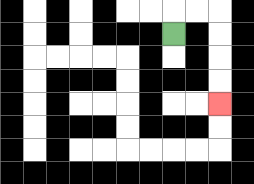{'start': '[7, 1]', 'end': '[9, 4]', 'path_directions': 'U,R,R,D,D,D,D', 'path_coordinates': '[[7, 1], [7, 0], [8, 0], [9, 0], [9, 1], [9, 2], [9, 3], [9, 4]]'}